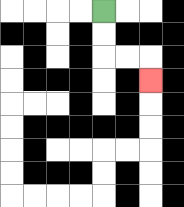{'start': '[4, 0]', 'end': '[6, 3]', 'path_directions': 'D,D,R,R,D', 'path_coordinates': '[[4, 0], [4, 1], [4, 2], [5, 2], [6, 2], [6, 3]]'}